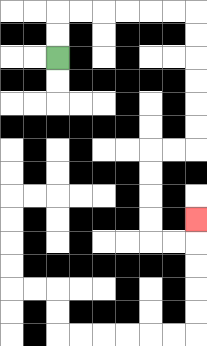{'start': '[2, 2]', 'end': '[8, 9]', 'path_directions': 'U,U,R,R,R,R,R,R,D,D,D,D,D,D,L,L,D,D,D,D,R,R,U', 'path_coordinates': '[[2, 2], [2, 1], [2, 0], [3, 0], [4, 0], [5, 0], [6, 0], [7, 0], [8, 0], [8, 1], [8, 2], [8, 3], [8, 4], [8, 5], [8, 6], [7, 6], [6, 6], [6, 7], [6, 8], [6, 9], [6, 10], [7, 10], [8, 10], [8, 9]]'}